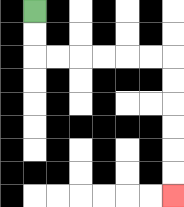{'start': '[1, 0]', 'end': '[7, 8]', 'path_directions': 'D,D,R,R,R,R,R,R,D,D,D,D,D,D', 'path_coordinates': '[[1, 0], [1, 1], [1, 2], [2, 2], [3, 2], [4, 2], [5, 2], [6, 2], [7, 2], [7, 3], [7, 4], [7, 5], [7, 6], [7, 7], [7, 8]]'}